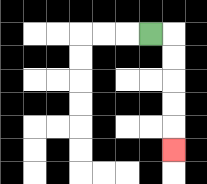{'start': '[6, 1]', 'end': '[7, 6]', 'path_directions': 'R,D,D,D,D,D', 'path_coordinates': '[[6, 1], [7, 1], [7, 2], [7, 3], [7, 4], [7, 5], [7, 6]]'}